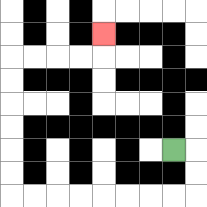{'start': '[7, 6]', 'end': '[4, 1]', 'path_directions': 'R,D,D,L,L,L,L,L,L,L,L,U,U,U,U,U,U,R,R,R,R,U', 'path_coordinates': '[[7, 6], [8, 6], [8, 7], [8, 8], [7, 8], [6, 8], [5, 8], [4, 8], [3, 8], [2, 8], [1, 8], [0, 8], [0, 7], [0, 6], [0, 5], [0, 4], [0, 3], [0, 2], [1, 2], [2, 2], [3, 2], [4, 2], [4, 1]]'}